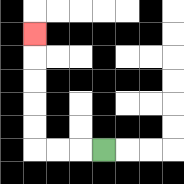{'start': '[4, 6]', 'end': '[1, 1]', 'path_directions': 'L,L,L,U,U,U,U,U', 'path_coordinates': '[[4, 6], [3, 6], [2, 6], [1, 6], [1, 5], [1, 4], [1, 3], [1, 2], [1, 1]]'}